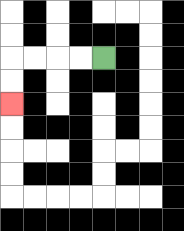{'start': '[4, 2]', 'end': '[0, 4]', 'path_directions': 'L,L,L,L,D,D', 'path_coordinates': '[[4, 2], [3, 2], [2, 2], [1, 2], [0, 2], [0, 3], [0, 4]]'}